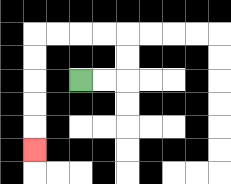{'start': '[3, 3]', 'end': '[1, 6]', 'path_directions': 'R,R,U,U,L,L,L,L,D,D,D,D,D', 'path_coordinates': '[[3, 3], [4, 3], [5, 3], [5, 2], [5, 1], [4, 1], [3, 1], [2, 1], [1, 1], [1, 2], [1, 3], [1, 4], [1, 5], [1, 6]]'}